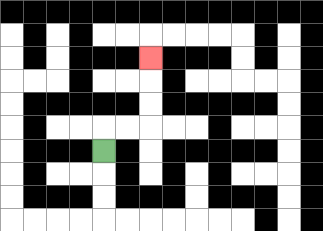{'start': '[4, 6]', 'end': '[6, 2]', 'path_directions': 'U,R,R,U,U,U', 'path_coordinates': '[[4, 6], [4, 5], [5, 5], [6, 5], [6, 4], [6, 3], [6, 2]]'}